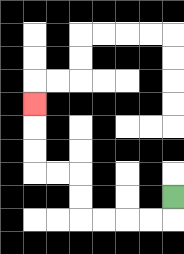{'start': '[7, 8]', 'end': '[1, 4]', 'path_directions': 'D,L,L,L,L,U,U,L,L,U,U,U', 'path_coordinates': '[[7, 8], [7, 9], [6, 9], [5, 9], [4, 9], [3, 9], [3, 8], [3, 7], [2, 7], [1, 7], [1, 6], [1, 5], [1, 4]]'}